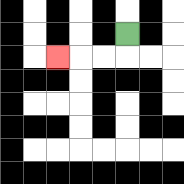{'start': '[5, 1]', 'end': '[2, 2]', 'path_directions': 'D,L,L,L', 'path_coordinates': '[[5, 1], [5, 2], [4, 2], [3, 2], [2, 2]]'}